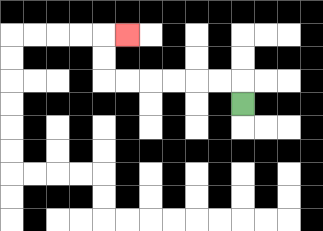{'start': '[10, 4]', 'end': '[5, 1]', 'path_directions': 'U,L,L,L,L,L,L,U,U,R', 'path_coordinates': '[[10, 4], [10, 3], [9, 3], [8, 3], [7, 3], [6, 3], [5, 3], [4, 3], [4, 2], [4, 1], [5, 1]]'}